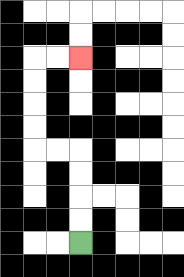{'start': '[3, 10]', 'end': '[3, 2]', 'path_directions': 'U,U,U,U,L,L,U,U,U,U,R,R', 'path_coordinates': '[[3, 10], [3, 9], [3, 8], [3, 7], [3, 6], [2, 6], [1, 6], [1, 5], [1, 4], [1, 3], [1, 2], [2, 2], [3, 2]]'}